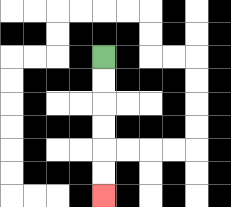{'start': '[4, 2]', 'end': '[4, 8]', 'path_directions': 'D,D,D,D,D,D', 'path_coordinates': '[[4, 2], [4, 3], [4, 4], [4, 5], [4, 6], [4, 7], [4, 8]]'}